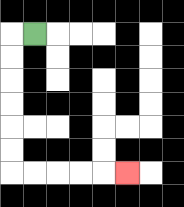{'start': '[1, 1]', 'end': '[5, 7]', 'path_directions': 'L,D,D,D,D,D,D,R,R,R,R,R', 'path_coordinates': '[[1, 1], [0, 1], [0, 2], [0, 3], [0, 4], [0, 5], [0, 6], [0, 7], [1, 7], [2, 7], [3, 7], [4, 7], [5, 7]]'}